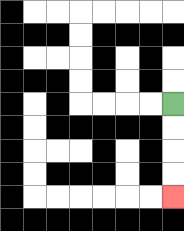{'start': '[7, 4]', 'end': '[7, 8]', 'path_directions': 'D,D,D,D', 'path_coordinates': '[[7, 4], [7, 5], [7, 6], [7, 7], [7, 8]]'}